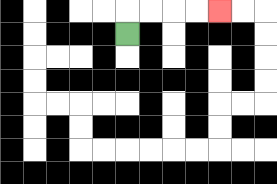{'start': '[5, 1]', 'end': '[9, 0]', 'path_directions': 'U,R,R,R,R', 'path_coordinates': '[[5, 1], [5, 0], [6, 0], [7, 0], [8, 0], [9, 0]]'}